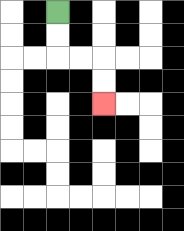{'start': '[2, 0]', 'end': '[4, 4]', 'path_directions': 'D,D,R,R,D,D', 'path_coordinates': '[[2, 0], [2, 1], [2, 2], [3, 2], [4, 2], [4, 3], [4, 4]]'}